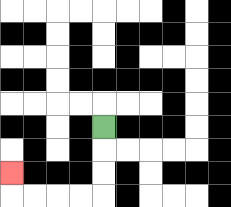{'start': '[4, 5]', 'end': '[0, 7]', 'path_directions': 'D,D,D,L,L,L,L,U', 'path_coordinates': '[[4, 5], [4, 6], [4, 7], [4, 8], [3, 8], [2, 8], [1, 8], [0, 8], [0, 7]]'}